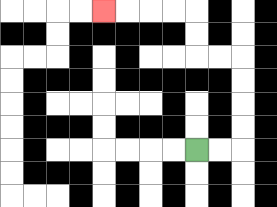{'start': '[8, 6]', 'end': '[4, 0]', 'path_directions': 'R,R,U,U,U,U,L,L,U,U,L,L,L,L', 'path_coordinates': '[[8, 6], [9, 6], [10, 6], [10, 5], [10, 4], [10, 3], [10, 2], [9, 2], [8, 2], [8, 1], [8, 0], [7, 0], [6, 0], [5, 0], [4, 0]]'}